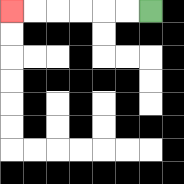{'start': '[6, 0]', 'end': '[0, 0]', 'path_directions': 'L,L,L,L,L,L', 'path_coordinates': '[[6, 0], [5, 0], [4, 0], [3, 0], [2, 0], [1, 0], [0, 0]]'}